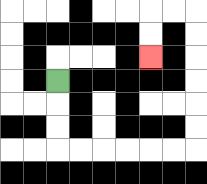{'start': '[2, 3]', 'end': '[6, 2]', 'path_directions': 'D,D,D,R,R,R,R,R,R,U,U,U,U,U,U,L,L,D,D', 'path_coordinates': '[[2, 3], [2, 4], [2, 5], [2, 6], [3, 6], [4, 6], [5, 6], [6, 6], [7, 6], [8, 6], [8, 5], [8, 4], [8, 3], [8, 2], [8, 1], [8, 0], [7, 0], [6, 0], [6, 1], [6, 2]]'}